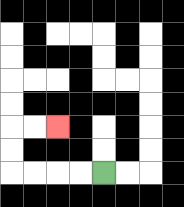{'start': '[4, 7]', 'end': '[2, 5]', 'path_directions': 'L,L,L,L,U,U,R,R', 'path_coordinates': '[[4, 7], [3, 7], [2, 7], [1, 7], [0, 7], [0, 6], [0, 5], [1, 5], [2, 5]]'}